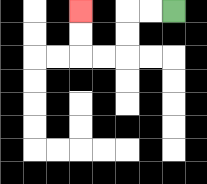{'start': '[7, 0]', 'end': '[3, 0]', 'path_directions': 'L,L,D,D,L,L,U,U', 'path_coordinates': '[[7, 0], [6, 0], [5, 0], [5, 1], [5, 2], [4, 2], [3, 2], [3, 1], [3, 0]]'}